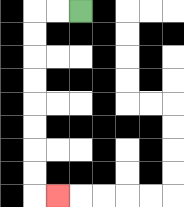{'start': '[3, 0]', 'end': '[2, 8]', 'path_directions': 'L,L,D,D,D,D,D,D,D,D,R', 'path_coordinates': '[[3, 0], [2, 0], [1, 0], [1, 1], [1, 2], [1, 3], [1, 4], [1, 5], [1, 6], [1, 7], [1, 8], [2, 8]]'}